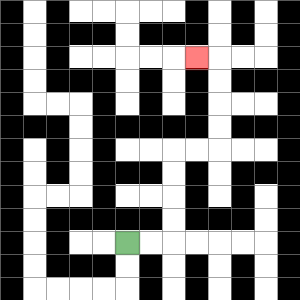{'start': '[5, 10]', 'end': '[8, 2]', 'path_directions': 'R,R,U,U,U,U,R,R,U,U,U,U,L', 'path_coordinates': '[[5, 10], [6, 10], [7, 10], [7, 9], [7, 8], [7, 7], [7, 6], [8, 6], [9, 6], [9, 5], [9, 4], [9, 3], [9, 2], [8, 2]]'}